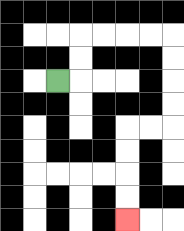{'start': '[2, 3]', 'end': '[5, 9]', 'path_directions': 'R,U,U,R,R,R,R,D,D,D,D,L,L,D,D,D,D', 'path_coordinates': '[[2, 3], [3, 3], [3, 2], [3, 1], [4, 1], [5, 1], [6, 1], [7, 1], [7, 2], [7, 3], [7, 4], [7, 5], [6, 5], [5, 5], [5, 6], [5, 7], [5, 8], [5, 9]]'}